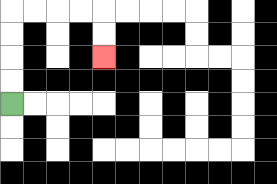{'start': '[0, 4]', 'end': '[4, 2]', 'path_directions': 'U,U,U,U,R,R,R,R,D,D', 'path_coordinates': '[[0, 4], [0, 3], [0, 2], [0, 1], [0, 0], [1, 0], [2, 0], [3, 0], [4, 0], [4, 1], [4, 2]]'}